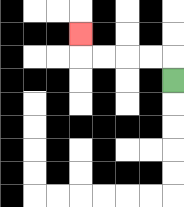{'start': '[7, 3]', 'end': '[3, 1]', 'path_directions': 'U,L,L,L,L,U', 'path_coordinates': '[[7, 3], [7, 2], [6, 2], [5, 2], [4, 2], [3, 2], [3, 1]]'}